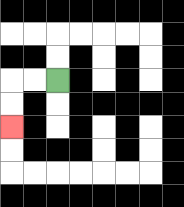{'start': '[2, 3]', 'end': '[0, 5]', 'path_directions': 'L,L,D,D', 'path_coordinates': '[[2, 3], [1, 3], [0, 3], [0, 4], [0, 5]]'}